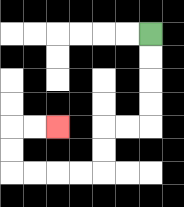{'start': '[6, 1]', 'end': '[2, 5]', 'path_directions': 'D,D,D,D,L,L,D,D,L,L,L,L,U,U,R,R', 'path_coordinates': '[[6, 1], [6, 2], [6, 3], [6, 4], [6, 5], [5, 5], [4, 5], [4, 6], [4, 7], [3, 7], [2, 7], [1, 7], [0, 7], [0, 6], [0, 5], [1, 5], [2, 5]]'}